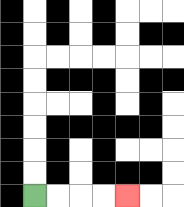{'start': '[1, 8]', 'end': '[5, 8]', 'path_directions': 'R,R,R,R', 'path_coordinates': '[[1, 8], [2, 8], [3, 8], [4, 8], [5, 8]]'}